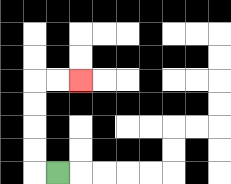{'start': '[2, 7]', 'end': '[3, 3]', 'path_directions': 'L,U,U,U,U,R,R', 'path_coordinates': '[[2, 7], [1, 7], [1, 6], [1, 5], [1, 4], [1, 3], [2, 3], [3, 3]]'}